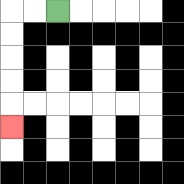{'start': '[2, 0]', 'end': '[0, 5]', 'path_directions': 'L,L,D,D,D,D,D', 'path_coordinates': '[[2, 0], [1, 0], [0, 0], [0, 1], [0, 2], [0, 3], [0, 4], [0, 5]]'}